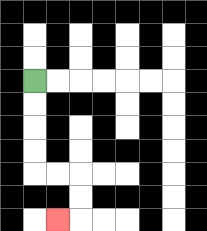{'start': '[1, 3]', 'end': '[2, 9]', 'path_directions': 'D,D,D,D,R,R,D,D,L', 'path_coordinates': '[[1, 3], [1, 4], [1, 5], [1, 6], [1, 7], [2, 7], [3, 7], [3, 8], [3, 9], [2, 9]]'}